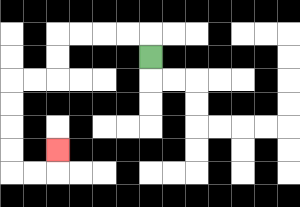{'start': '[6, 2]', 'end': '[2, 6]', 'path_directions': 'U,L,L,L,L,D,D,L,L,D,D,D,D,R,R,U', 'path_coordinates': '[[6, 2], [6, 1], [5, 1], [4, 1], [3, 1], [2, 1], [2, 2], [2, 3], [1, 3], [0, 3], [0, 4], [0, 5], [0, 6], [0, 7], [1, 7], [2, 7], [2, 6]]'}